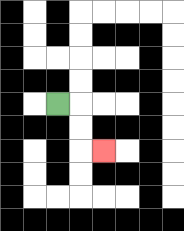{'start': '[2, 4]', 'end': '[4, 6]', 'path_directions': 'R,D,D,R', 'path_coordinates': '[[2, 4], [3, 4], [3, 5], [3, 6], [4, 6]]'}